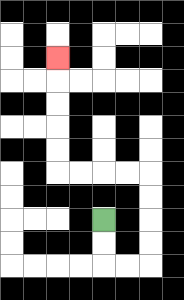{'start': '[4, 9]', 'end': '[2, 2]', 'path_directions': 'D,D,R,R,U,U,U,U,L,L,L,L,U,U,U,U,U', 'path_coordinates': '[[4, 9], [4, 10], [4, 11], [5, 11], [6, 11], [6, 10], [6, 9], [6, 8], [6, 7], [5, 7], [4, 7], [3, 7], [2, 7], [2, 6], [2, 5], [2, 4], [2, 3], [2, 2]]'}